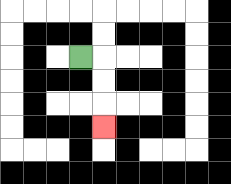{'start': '[3, 2]', 'end': '[4, 5]', 'path_directions': 'R,D,D,D', 'path_coordinates': '[[3, 2], [4, 2], [4, 3], [4, 4], [4, 5]]'}